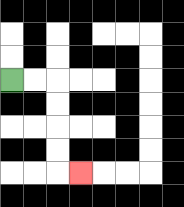{'start': '[0, 3]', 'end': '[3, 7]', 'path_directions': 'R,R,D,D,D,D,R', 'path_coordinates': '[[0, 3], [1, 3], [2, 3], [2, 4], [2, 5], [2, 6], [2, 7], [3, 7]]'}